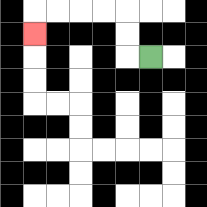{'start': '[6, 2]', 'end': '[1, 1]', 'path_directions': 'L,U,U,L,L,L,L,D', 'path_coordinates': '[[6, 2], [5, 2], [5, 1], [5, 0], [4, 0], [3, 0], [2, 0], [1, 0], [1, 1]]'}